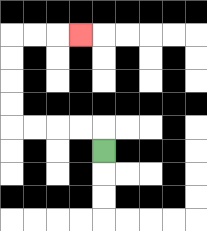{'start': '[4, 6]', 'end': '[3, 1]', 'path_directions': 'U,L,L,L,L,U,U,U,U,R,R,R', 'path_coordinates': '[[4, 6], [4, 5], [3, 5], [2, 5], [1, 5], [0, 5], [0, 4], [0, 3], [0, 2], [0, 1], [1, 1], [2, 1], [3, 1]]'}